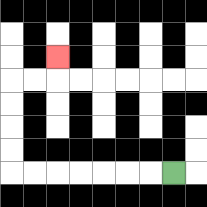{'start': '[7, 7]', 'end': '[2, 2]', 'path_directions': 'L,L,L,L,L,L,L,U,U,U,U,R,R,U', 'path_coordinates': '[[7, 7], [6, 7], [5, 7], [4, 7], [3, 7], [2, 7], [1, 7], [0, 7], [0, 6], [0, 5], [0, 4], [0, 3], [1, 3], [2, 3], [2, 2]]'}